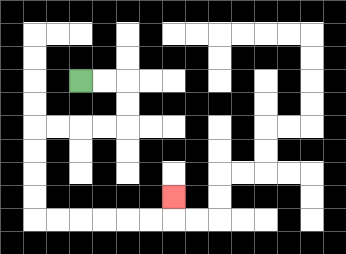{'start': '[3, 3]', 'end': '[7, 8]', 'path_directions': 'R,R,D,D,L,L,L,L,D,D,D,D,R,R,R,R,R,R,U', 'path_coordinates': '[[3, 3], [4, 3], [5, 3], [5, 4], [5, 5], [4, 5], [3, 5], [2, 5], [1, 5], [1, 6], [1, 7], [1, 8], [1, 9], [2, 9], [3, 9], [4, 9], [5, 9], [6, 9], [7, 9], [7, 8]]'}